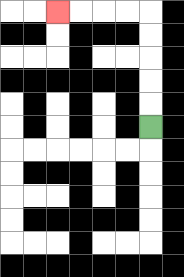{'start': '[6, 5]', 'end': '[2, 0]', 'path_directions': 'U,U,U,U,U,L,L,L,L', 'path_coordinates': '[[6, 5], [6, 4], [6, 3], [6, 2], [6, 1], [6, 0], [5, 0], [4, 0], [3, 0], [2, 0]]'}